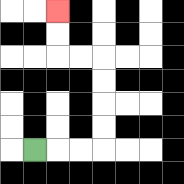{'start': '[1, 6]', 'end': '[2, 0]', 'path_directions': 'R,R,R,U,U,U,U,L,L,U,U', 'path_coordinates': '[[1, 6], [2, 6], [3, 6], [4, 6], [4, 5], [4, 4], [4, 3], [4, 2], [3, 2], [2, 2], [2, 1], [2, 0]]'}